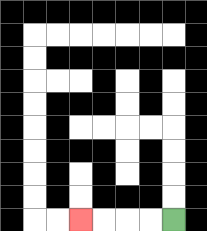{'start': '[7, 9]', 'end': '[3, 9]', 'path_directions': 'L,L,L,L', 'path_coordinates': '[[7, 9], [6, 9], [5, 9], [4, 9], [3, 9]]'}